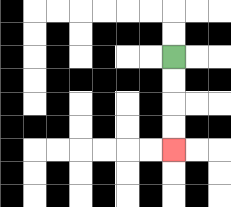{'start': '[7, 2]', 'end': '[7, 6]', 'path_directions': 'D,D,D,D', 'path_coordinates': '[[7, 2], [7, 3], [7, 4], [7, 5], [7, 6]]'}